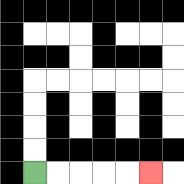{'start': '[1, 7]', 'end': '[6, 7]', 'path_directions': 'R,R,R,R,R', 'path_coordinates': '[[1, 7], [2, 7], [3, 7], [4, 7], [5, 7], [6, 7]]'}